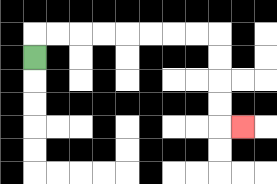{'start': '[1, 2]', 'end': '[10, 5]', 'path_directions': 'U,R,R,R,R,R,R,R,R,D,D,D,D,R', 'path_coordinates': '[[1, 2], [1, 1], [2, 1], [3, 1], [4, 1], [5, 1], [6, 1], [7, 1], [8, 1], [9, 1], [9, 2], [9, 3], [9, 4], [9, 5], [10, 5]]'}